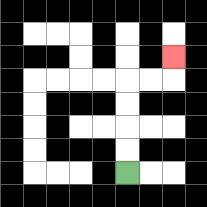{'start': '[5, 7]', 'end': '[7, 2]', 'path_directions': 'U,U,U,U,R,R,U', 'path_coordinates': '[[5, 7], [5, 6], [5, 5], [5, 4], [5, 3], [6, 3], [7, 3], [7, 2]]'}